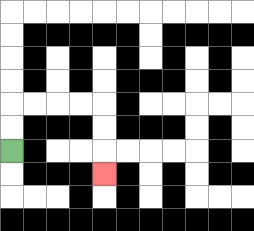{'start': '[0, 6]', 'end': '[4, 7]', 'path_directions': 'U,U,R,R,R,R,D,D,D', 'path_coordinates': '[[0, 6], [0, 5], [0, 4], [1, 4], [2, 4], [3, 4], [4, 4], [4, 5], [4, 6], [4, 7]]'}